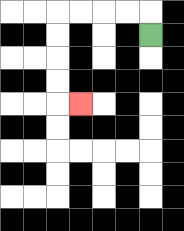{'start': '[6, 1]', 'end': '[3, 4]', 'path_directions': 'U,L,L,L,L,D,D,D,D,R', 'path_coordinates': '[[6, 1], [6, 0], [5, 0], [4, 0], [3, 0], [2, 0], [2, 1], [2, 2], [2, 3], [2, 4], [3, 4]]'}